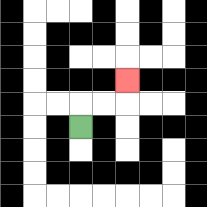{'start': '[3, 5]', 'end': '[5, 3]', 'path_directions': 'U,R,R,U', 'path_coordinates': '[[3, 5], [3, 4], [4, 4], [5, 4], [5, 3]]'}